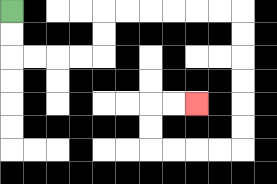{'start': '[0, 0]', 'end': '[8, 4]', 'path_directions': 'D,D,R,R,R,R,U,U,R,R,R,R,R,R,D,D,D,D,D,D,L,L,L,L,U,U,R,R', 'path_coordinates': '[[0, 0], [0, 1], [0, 2], [1, 2], [2, 2], [3, 2], [4, 2], [4, 1], [4, 0], [5, 0], [6, 0], [7, 0], [8, 0], [9, 0], [10, 0], [10, 1], [10, 2], [10, 3], [10, 4], [10, 5], [10, 6], [9, 6], [8, 6], [7, 6], [6, 6], [6, 5], [6, 4], [7, 4], [8, 4]]'}